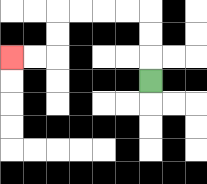{'start': '[6, 3]', 'end': '[0, 2]', 'path_directions': 'U,U,U,L,L,L,L,D,D,L,L', 'path_coordinates': '[[6, 3], [6, 2], [6, 1], [6, 0], [5, 0], [4, 0], [3, 0], [2, 0], [2, 1], [2, 2], [1, 2], [0, 2]]'}